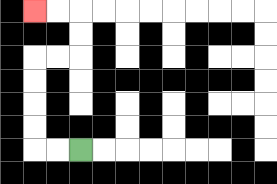{'start': '[3, 6]', 'end': '[1, 0]', 'path_directions': 'L,L,U,U,U,U,R,R,U,U,L,L', 'path_coordinates': '[[3, 6], [2, 6], [1, 6], [1, 5], [1, 4], [1, 3], [1, 2], [2, 2], [3, 2], [3, 1], [3, 0], [2, 0], [1, 0]]'}